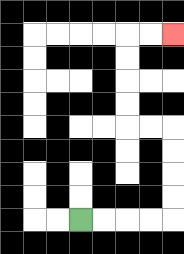{'start': '[3, 9]', 'end': '[7, 1]', 'path_directions': 'R,R,R,R,U,U,U,U,L,L,U,U,U,U,R,R', 'path_coordinates': '[[3, 9], [4, 9], [5, 9], [6, 9], [7, 9], [7, 8], [7, 7], [7, 6], [7, 5], [6, 5], [5, 5], [5, 4], [5, 3], [5, 2], [5, 1], [6, 1], [7, 1]]'}